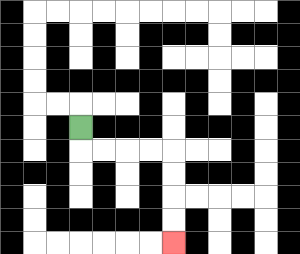{'start': '[3, 5]', 'end': '[7, 10]', 'path_directions': 'D,R,R,R,R,D,D,D,D', 'path_coordinates': '[[3, 5], [3, 6], [4, 6], [5, 6], [6, 6], [7, 6], [7, 7], [7, 8], [7, 9], [7, 10]]'}